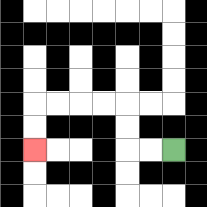{'start': '[7, 6]', 'end': '[1, 6]', 'path_directions': 'L,L,U,U,L,L,L,L,D,D', 'path_coordinates': '[[7, 6], [6, 6], [5, 6], [5, 5], [5, 4], [4, 4], [3, 4], [2, 4], [1, 4], [1, 5], [1, 6]]'}